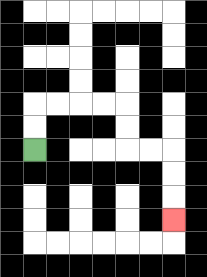{'start': '[1, 6]', 'end': '[7, 9]', 'path_directions': 'U,U,R,R,R,R,D,D,R,R,D,D,D', 'path_coordinates': '[[1, 6], [1, 5], [1, 4], [2, 4], [3, 4], [4, 4], [5, 4], [5, 5], [5, 6], [6, 6], [7, 6], [7, 7], [7, 8], [7, 9]]'}